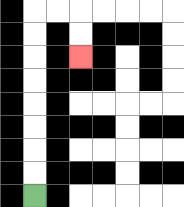{'start': '[1, 8]', 'end': '[3, 2]', 'path_directions': 'U,U,U,U,U,U,U,U,R,R,D,D', 'path_coordinates': '[[1, 8], [1, 7], [1, 6], [1, 5], [1, 4], [1, 3], [1, 2], [1, 1], [1, 0], [2, 0], [3, 0], [3, 1], [3, 2]]'}